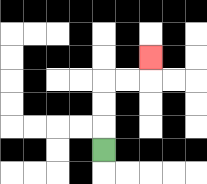{'start': '[4, 6]', 'end': '[6, 2]', 'path_directions': 'U,U,U,R,R,U', 'path_coordinates': '[[4, 6], [4, 5], [4, 4], [4, 3], [5, 3], [6, 3], [6, 2]]'}